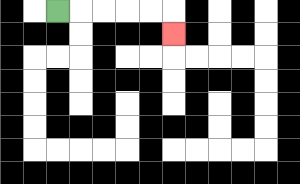{'start': '[2, 0]', 'end': '[7, 1]', 'path_directions': 'R,R,R,R,R,D', 'path_coordinates': '[[2, 0], [3, 0], [4, 0], [5, 0], [6, 0], [7, 0], [7, 1]]'}